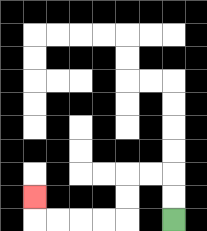{'start': '[7, 9]', 'end': '[1, 8]', 'path_directions': 'U,U,L,L,D,D,L,L,L,L,U', 'path_coordinates': '[[7, 9], [7, 8], [7, 7], [6, 7], [5, 7], [5, 8], [5, 9], [4, 9], [3, 9], [2, 9], [1, 9], [1, 8]]'}